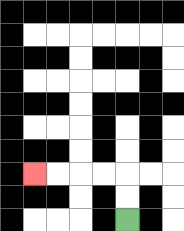{'start': '[5, 9]', 'end': '[1, 7]', 'path_directions': 'U,U,L,L,L,L', 'path_coordinates': '[[5, 9], [5, 8], [5, 7], [4, 7], [3, 7], [2, 7], [1, 7]]'}